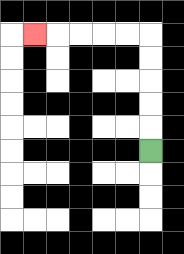{'start': '[6, 6]', 'end': '[1, 1]', 'path_directions': 'U,U,U,U,U,L,L,L,L,L', 'path_coordinates': '[[6, 6], [6, 5], [6, 4], [6, 3], [6, 2], [6, 1], [5, 1], [4, 1], [3, 1], [2, 1], [1, 1]]'}